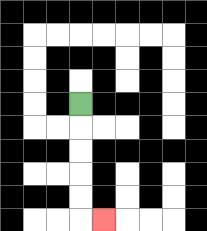{'start': '[3, 4]', 'end': '[4, 9]', 'path_directions': 'D,D,D,D,D,R', 'path_coordinates': '[[3, 4], [3, 5], [3, 6], [3, 7], [3, 8], [3, 9], [4, 9]]'}